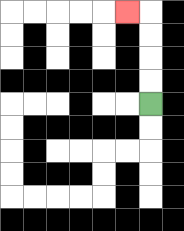{'start': '[6, 4]', 'end': '[5, 0]', 'path_directions': 'U,U,U,U,L', 'path_coordinates': '[[6, 4], [6, 3], [6, 2], [6, 1], [6, 0], [5, 0]]'}